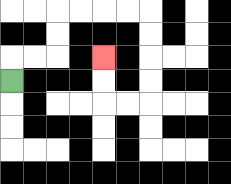{'start': '[0, 3]', 'end': '[4, 2]', 'path_directions': 'U,R,R,U,U,R,R,R,R,D,D,D,D,L,L,U,U', 'path_coordinates': '[[0, 3], [0, 2], [1, 2], [2, 2], [2, 1], [2, 0], [3, 0], [4, 0], [5, 0], [6, 0], [6, 1], [6, 2], [6, 3], [6, 4], [5, 4], [4, 4], [4, 3], [4, 2]]'}